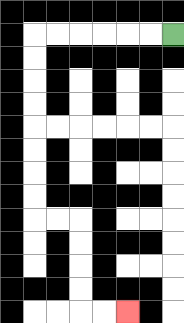{'start': '[7, 1]', 'end': '[5, 13]', 'path_directions': 'L,L,L,L,L,L,D,D,D,D,D,D,D,D,R,R,D,D,D,D,R,R', 'path_coordinates': '[[7, 1], [6, 1], [5, 1], [4, 1], [3, 1], [2, 1], [1, 1], [1, 2], [1, 3], [1, 4], [1, 5], [1, 6], [1, 7], [1, 8], [1, 9], [2, 9], [3, 9], [3, 10], [3, 11], [3, 12], [3, 13], [4, 13], [5, 13]]'}